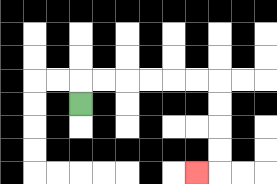{'start': '[3, 4]', 'end': '[8, 7]', 'path_directions': 'U,R,R,R,R,R,R,D,D,D,D,L', 'path_coordinates': '[[3, 4], [3, 3], [4, 3], [5, 3], [6, 3], [7, 3], [8, 3], [9, 3], [9, 4], [9, 5], [9, 6], [9, 7], [8, 7]]'}